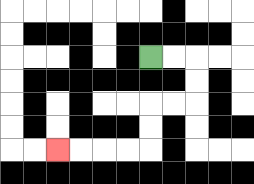{'start': '[6, 2]', 'end': '[2, 6]', 'path_directions': 'R,R,D,D,L,L,D,D,L,L,L,L', 'path_coordinates': '[[6, 2], [7, 2], [8, 2], [8, 3], [8, 4], [7, 4], [6, 4], [6, 5], [6, 6], [5, 6], [4, 6], [3, 6], [2, 6]]'}